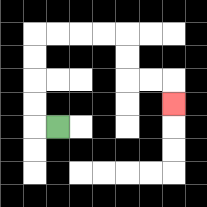{'start': '[2, 5]', 'end': '[7, 4]', 'path_directions': 'L,U,U,U,U,R,R,R,R,D,D,R,R,D', 'path_coordinates': '[[2, 5], [1, 5], [1, 4], [1, 3], [1, 2], [1, 1], [2, 1], [3, 1], [4, 1], [5, 1], [5, 2], [5, 3], [6, 3], [7, 3], [7, 4]]'}